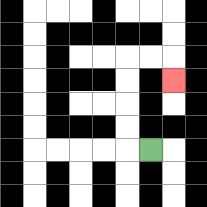{'start': '[6, 6]', 'end': '[7, 3]', 'path_directions': 'L,U,U,U,U,R,R,D', 'path_coordinates': '[[6, 6], [5, 6], [5, 5], [5, 4], [5, 3], [5, 2], [6, 2], [7, 2], [7, 3]]'}